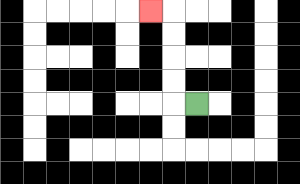{'start': '[8, 4]', 'end': '[6, 0]', 'path_directions': 'L,U,U,U,U,L', 'path_coordinates': '[[8, 4], [7, 4], [7, 3], [7, 2], [7, 1], [7, 0], [6, 0]]'}